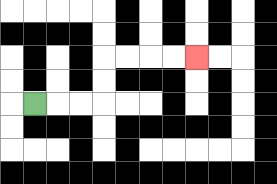{'start': '[1, 4]', 'end': '[8, 2]', 'path_directions': 'R,R,R,U,U,R,R,R,R', 'path_coordinates': '[[1, 4], [2, 4], [3, 4], [4, 4], [4, 3], [4, 2], [5, 2], [6, 2], [7, 2], [8, 2]]'}